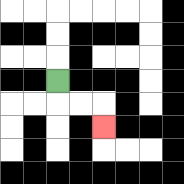{'start': '[2, 3]', 'end': '[4, 5]', 'path_directions': 'D,R,R,D', 'path_coordinates': '[[2, 3], [2, 4], [3, 4], [4, 4], [4, 5]]'}